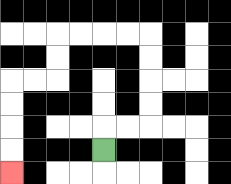{'start': '[4, 6]', 'end': '[0, 7]', 'path_directions': 'U,R,R,U,U,U,U,L,L,L,L,D,D,L,L,D,D,D,D', 'path_coordinates': '[[4, 6], [4, 5], [5, 5], [6, 5], [6, 4], [6, 3], [6, 2], [6, 1], [5, 1], [4, 1], [3, 1], [2, 1], [2, 2], [2, 3], [1, 3], [0, 3], [0, 4], [0, 5], [0, 6], [0, 7]]'}